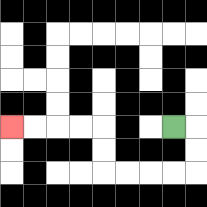{'start': '[7, 5]', 'end': '[0, 5]', 'path_directions': 'R,D,D,L,L,L,L,U,U,L,L,L,L', 'path_coordinates': '[[7, 5], [8, 5], [8, 6], [8, 7], [7, 7], [6, 7], [5, 7], [4, 7], [4, 6], [4, 5], [3, 5], [2, 5], [1, 5], [0, 5]]'}